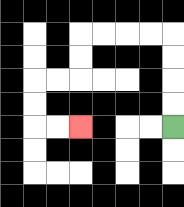{'start': '[7, 5]', 'end': '[3, 5]', 'path_directions': 'U,U,U,U,L,L,L,L,D,D,L,L,D,D,R,R', 'path_coordinates': '[[7, 5], [7, 4], [7, 3], [7, 2], [7, 1], [6, 1], [5, 1], [4, 1], [3, 1], [3, 2], [3, 3], [2, 3], [1, 3], [1, 4], [1, 5], [2, 5], [3, 5]]'}